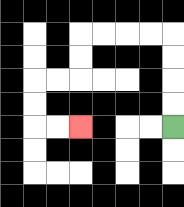{'start': '[7, 5]', 'end': '[3, 5]', 'path_directions': 'U,U,U,U,L,L,L,L,D,D,L,L,D,D,R,R', 'path_coordinates': '[[7, 5], [7, 4], [7, 3], [7, 2], [7, 1], [6, 1], [5, 1], [4, 1], [3, 1], [3, 2], [3, 3], [2, 3], [1, 3], [1, 4], [1, 5], [2, 5], [3, 5]]'}